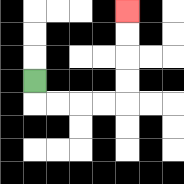{'start': '[1, 3]', 'end': '[5, 0]', 'path_directions': 'D,R,R,R,R,U,U,U,U', 'path_coordinates': '[[1, 3], [1, 4], [2, 4], [3, 4], [4, 4], [5, 4], [5, 3], [5, 2], [5, 1], [5, 0]]'}